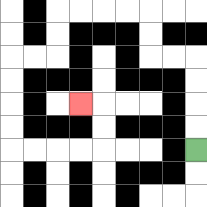{'start': '[8, 6]', 'end': '[3, 4]', 'path_directions': 'U,U,U,U,L,L,U,U,L,L,L,L,D,D,L,L,D,D,D,D,R,R,R,R,U,U,L', 'path_coordinates': '[[8, 6], [8, 5], [8, 4], [8, 3], [8, 2], [7, 2], [6, 2], [6, 1], [6, 0], [5, 0], [4, 0], [3, 0], [2, 0], [2, 1], [2, 2], [1, 2], [0, 2], [0, 3], [0, 4], [0, 5], [0, 6], [1, 6], [2, 6], [3, 6], [4, 6], [4, 5], [4, 4], [3, 4]]'}